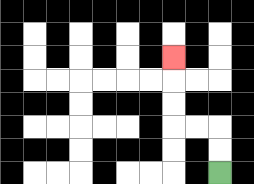{'start': '[9, 7]', 'end': '[7, 2]', 'path_directions': 'U,U,L,L,U,U,U', 'path_coordinates': '[[9, 7], [9, 6], [9, 5], [8, 5], [7, 5], [7, 4], [7, 3], [7, 2]]'}